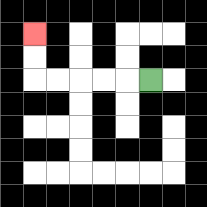{'start': '[6, 3]', 'end': '[1, 1]', 'path_directions': 'L,L,L,L,L,U,U', 'path_coordinates': '[[6, 3], [5, 3], [4, 3], [3, 3], [2, 3], [1, 3], [1, 2], [1, 1]]'}